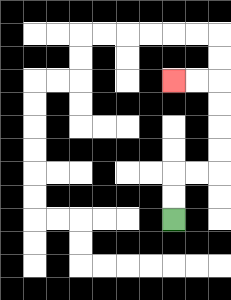{'start': '[7, 9]', 'end': '[7, 3]', 'path_directions': 'U,U,R,R,U,U,U,U,L,L', 'path_coordinates': '[[7, 9], [7, 8], [7, 7], [8, 7], [9, 7], [9, 6], [9, 5], [9, 4], [9, 3], [8, 3], [7, 3]]'}